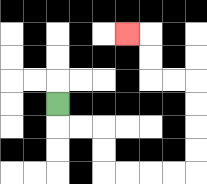{'start': '[2, 4]', 'end': '[5, 1]', 'path_directions': 'D,R,R,D,D,R,R,R,R,U,U,U,U,L,L,U,U,L', 'path_coordinates': '[[2, 4], [2, 5], [3, 5], [4, 5], [4, 6], [4, 7], [5, 7], [6, 7], [7, 7], [8, 7], [8, 6], [8, 5], [8, 4], [8, 3], [7, 3], [6, 3], [6, 2], [6, 1], [5, 1]]'}